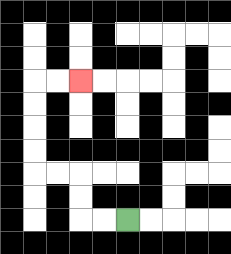{'start': '[5, 9]', 'end': '[3, 3]', 'path_directions': 'L,L,U,U,L,L,U,U,U,U,R,R', 'path_coordinates': '[[5, 9], [4, 9], [3, 9], [3, 8], [3, 7], [2, 7], [1, 7], [1, 6], [1, 5], [1, 4], [1, 3], [2, 3], [3, 3]]'}